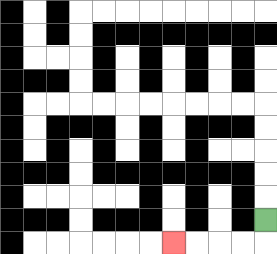{'start': '[11, 9]', 'end': '[7, 10]', 'path_directions': 'D,L,L,L,L', 'path_coordinates': '[[11, 9], [11, 10], [10, 10], [9, 10], [8, 10], [7, 10]]'}